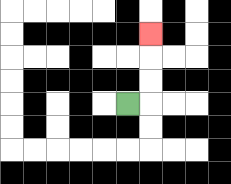{'start': '[5, 4]', 'end': '[6, 1]', 'path_directions': 'R,U,U,U', 'path_coordinates': '[[5, 4], [6, 4], [6, 3], [6, 2], [6, 1]]'}